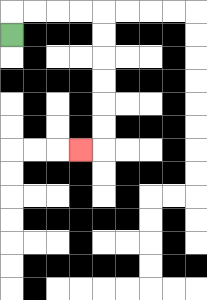{'start': '[0, 1]', 'end': '[3, 6]', 'path_directions': 'U,R,R,R,R,D,D,D,D,D,D,L', 'path_coordinates': '[[0, 1], [0, 0], [1, 0], [2, 0], [3, 0], [4, 0], [4, 1], [4, 2], [4, 3], [4, 4], [4, 5], [4, 6], [3, 6]]'}